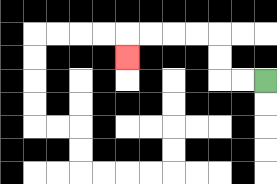{'start': '[11, 3]', 'end': '[5, 2]', 'path_directions': 'L,L,U,U,L,L,L,L,D', 'path_coordinates': '[[11, 3], [10, 3], [9, 3], [9, 2], [9, 1], [8, 1], [7, 1], [6, 1], [5, 1], [5, 2]]'}